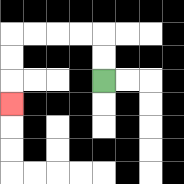{'start': '[4, 3]', 'end': '[0, 4]', 'path_directions': 'U,U,L,L,L,L,D,D,D', 'path_coordinates': '[[4, 3], [4, 2], [4, 1], [3, 1], [2, 1], [1, 1], [0, 1], [0, 2], [0, 3], [0, 4]]'}